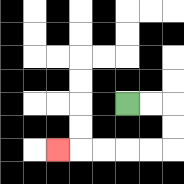{'start': '[5, 4]', 'end': '[2, 6]', 'path_directions': 'R,R,D,D,L,L,L,L,L', 'path_coordinates': '[[5, 4], [6, 4], [7, 4], [7, 5], [7, 6], [6, 6], [5, 6], [4, 6], [3, 6], [2, 6]]'}